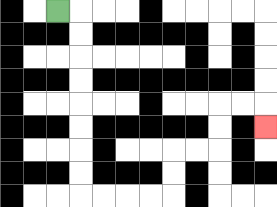{'start': '[2, 0]', 'end': '[11, 5]', 'path_directions': 'R,D,D,D,D,D,D,D,D,R,R,R,R,U,U,R,R,U,U,R,R,D', 'path_coordinates': '[[2, 0], [3, 0], [3, 1], [3, 2], [3, 3], [3, 4], [3, 5], [3, 6], [3, 7], [3, 8], [4, 8], [5, 8], [6, 8], [7, 8], [7, 7], [7, 6], [8, 6], [9, 6], [9, 5], [9, 4], [10, 4], [11, 4], [11, 5]]'}